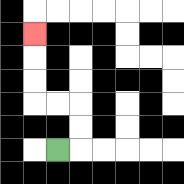{'start': '[2, 6]', 'end': '[1, 1]', 'path_directions': 'R,U,U,L,L,U,U,U', 'path_coordinates': '[[2, 6], [3, 6], [3, 5], [3, 4], [2, 4], [1, 4], [1, 3], [1, 2], [1, 1]]'}